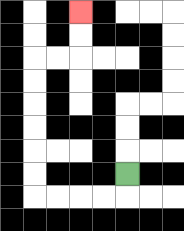{'start': '[5, 7]', 'end': '[3, 0]', 'path_directions': 'D,L,L,L,L,U,U,U,U,U,U,R,R,U,U', 'path_coordinates': '[[5, 7], [5, 8], [4, 8], [3, 8], [2, 8], [1, 8], [1, 7], [1, 6], [1, 5], [1, 4], [1, 3], [1, 2], [2, 2], [3, 2], [3, 1], [3, 0]]'}